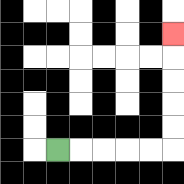{'start': '[2, 6]', 'end': '[7, 1]', 'path_directions': 'R,R,R,R,R,U,U,U,U,U', 'path_coordinates': '[[2, 6], [3, 6], [4, 6], [5, 6], [6, 6], [7, 6], [7, 5], [7, 4], [7, 3], [7, 2], [7, 1]]'}